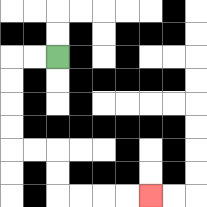{'start': '[2, 2]', 'end': '[6, 8]', 'path_directions': 'L,L,D,D,D,D,R,R,D,D,R,R,R,R', 'path_coordinates': '[[2, 2], [1, 2], [0, 2], [0, 3], [0, 4], [0, 5], [0, 6], [1, 6], [2, 6], [2, 7], [2, 8], [3, 8], [4, 8], [5, 8], [6, 8]]'}